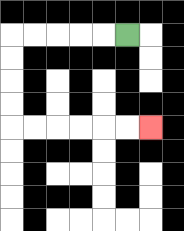{'start': '[5, 1]', 'end': '[6, 5]', 'path_directions': 'L,L,L,L,L,D,D,D,D,R,R,R,R,R,R', 'path_coordinates': '[[5, 1], [4, 1], [3, 1], [2, 1], [1, 1], [0, 1], [0, 2], [0, 3], [0, 4], [0, 5], [1, 5], [2, 5], [3, 5], [4, 5], [5, 5], [6, 5]]'}